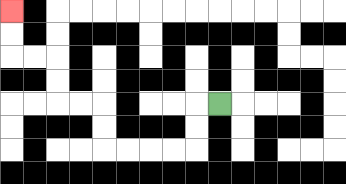{'start': '[9, 4]', 'end': '[0, 0]', 'path_directions': 'L,D,D,L,L,L,L,U,U,L,L,U,U,L,L,U,U', 'path_coordinates': '[[9, 4], [8, 4], [8, 5], [8, 6], [7, 6], [6, 6], [5, 6], [4, 6], [4, 5], [4, 4], [3, 4], [2, 4], [2, 3], [2, 2], [1, 2], [0, 2], [0, 1], [0, 0]]'}